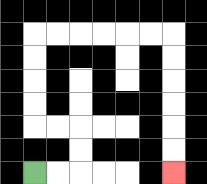{'start': '[1, 7]', 'end': '[7, 7]', 'path_directions': 'R,R,U,U,L,L,U,U,U,U,R,R,R,R,R,R,D,D,D,D,D,D', 'path_coordinates': '[[1, 7], [2, 7], [3, 7], [3, 6], [3, 5], [2, 5], [1, 5], [1, 4], [1, 3], [1, 2], [1, 1], [2, 1], [3, 1], [4, 1], [5, 1], [6, 1], [7, 1], [7, 2], [7, 3], [7, 4], [7, 5], [7, 6], [7, 7]]'}